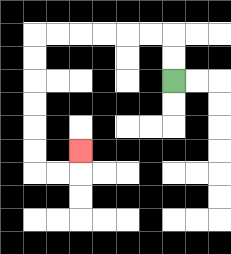{'start': '[7, 3]', 'end': '[3, 6]', 'path_directions': 'U,U,L,L,L,L,L,L,D,D,D,D,D,D,R,R,U', 'path_coordinates': '[[7, 3], [7, 2], [7, 1], [6, 1], [5, 1], [4, 1], [3, 1], [2, 1], [1, 1], [1, 2], [1, 3], [1, 4], [1, 5], [1, 6], [1, 7], [2, 7], [3, 7], [3, 6]]'}